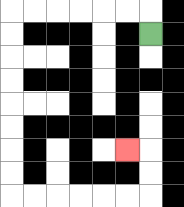{'start': '[6, 1]', 'end': '[5, 6]', 'path_directions': 'U,L,L,L,L,L,L,D,D,D,D,D,D,D,D,R,R,R,R,R,R,U,U,L', 'path_coordinates': '[[6, 1], [6, 0], [5, 0], [4, 0], [3, 0], [2, 0], [1, 0], [0, 0], [0, 1], [0, 2], [0, 3], [0, 4], [0, 5], [0, 6], [0, 7], [0, 8], [1, 8], [2, 8], [3, 8], [4, 8], [5, 8], [6, 8], [6, 7], [6, 6], [5, 6]]'}